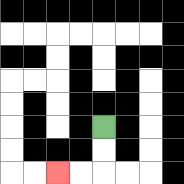{'start': '[4, 5]', 'end': '[2, 7]', 'path_directions': 'D,D,L,L', 'path_coordinates': '[[4, 5], [4, 6], [4, 7], [3, 7], [2, 7]]'}